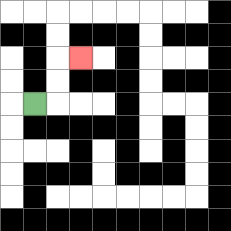{'start': '[1, 4]', 'end': '[3, 2]', 'path_directions': 'R,U,U,R', 'path_coordinates': '[[1, 4], [2, 4], [2, 3], [2, 2], [3, 2]]'}